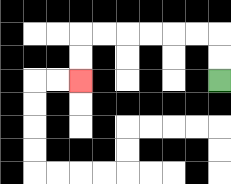{'start': '[9, 3]', 'end': '[3, 3]', 'path_directions': 'U,U,L,L,L,L,L,L,D,D', 'path_coordinates': '[[9, 3], [9, 2], [9, 1], [8, 1], [7, 1], [6, 1], [5, 1], [4, 1], [3, 1], [3, 2], [3, 3]]'}